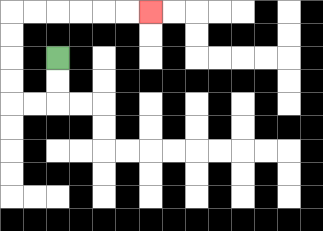{'start': '[2, 2]', 'end': '[6, 0]', 'path_directions': 'D,D,L,L,U,U,U,U,R,R,R,R,R,R', 'path_coordinates': '[[2, 2], [2, 3], [2, 4], [1, 4], [0, 4], [0, 3], [0, 2], [0, 1], [0, 0], [1, 0], [2, 0], [3, 0], [4, 0], [5, 0], [6, 0]]'}